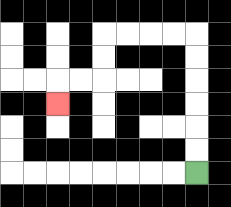{'start': '[8, 7]', 'end': '[2, 4]', 'path_directions': 'U,U,U,U,U,U,L,L,L,L,D,D,L,L,D', 'path_coordinates': '[[8, 7], [8, 6], [8, 5], [8, 4], [8, 3], [8, 2], [8, 1], [7, 1], [6, 1], [5, 1], [4, 1], [4, 2], [4, 3], [3, 3], [2, 3], [2, 4]]'}